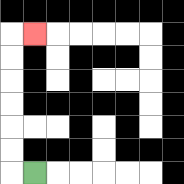{'start': '[1, 7]', 'end': '[1, 1]', 'path_directions': 'L,U,U,U,U,U,U,R', 'path_coordinates': '[[1, 7], [0, 7], [0, 6], [0, 5], [0, 4], [0, 3], [0, 2], [0, 1], [1, 1]]'}